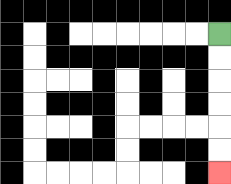{'start': '[9, 1]', 'end': '[9, 7]', 'path_directions': 'D,D,D,D,D,D', 'path_coordinates': '[[9, 1], [9, 2], [9, 3], [9, 4], [9, 5], [9, 6], [9, 7]]'}